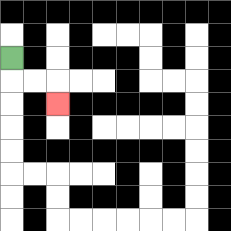{'start': '[0, 2]', 'end': '[2, 4]', 'path_directions': 'D,R,R,D', 'path_coordinates': '[[0, 2], [0, 3], [1, 3], [2, 3], [2, 4]]'}